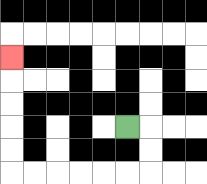{'start': '[5, 5]', 'end': '[0, 2]', 'path_directions': 'R,D,D,L,L,L,L,L,L,U,U,U,U,U', 'path_coordinates': '[[5, 5], [6, 5], [6, 6], [6, 7], [5, 7], [4, 7], [3, 7], [2, 7], [1, 7], [0, 7], [0, 6], [0, 5], [0, 4], [0, 3], [0, 2]]'}